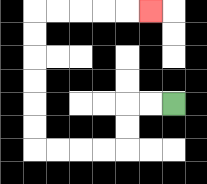{'start': '[7, 4]', 'end': '[6, 0]', 'path_directions': 'L,L,D,D,L,L,L,L,U,U,U,U,U,U,R,R,R,R,R', 'path_coordinates': '[[7, 4], [6, 4], [5, 4], [5, 5], [5, 6], [4, 6], [3, 6], [2, 6], [1, 6], [1, 5], [1, 4], [1, 3], [1, 2], [1, 1], [1, 0], [2, 0], [3, 0], [4, 0], [5, 0], [6, 0]]'}